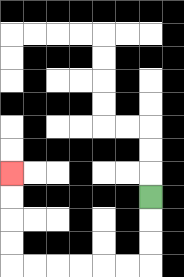{'start': '[6, 8]', 'end': '[0, 7]', 'path_directions': 'D,D,D,L,L,L,L,L,L,U,U,U,U', 'path_coordinates': '[[6, 8], [6, 9], [6, 10], [6, 11], [5, 11], [4, 11], [3, 11], [2, 11], [1, 11], [0, 11], [0, 10], [0, 9], [0, 8], [0, 7]]'}